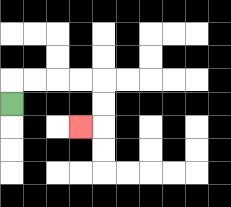{'start': '[0, 4]', 'end': '[3, 5]', 'path_directions': 'U,R,R,R,R,D,D,L', 'path_coordinates': '[[0, 4], [0, 3], [1, 3], [2, 3], [3, 3], [4, 3], [4, 4], [4, 5], [3, 5]]'}